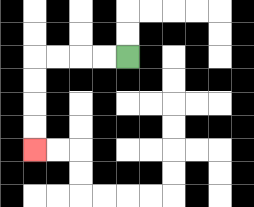{'start': '[5, 2]', 'end': '[1, 6]', 'path_directions': 'L,L,L,L,D,D,D,D', 'path_coordinates': '[[5, 2], [4, 2], [3, 2], [2, 2], [1, 2], [1, 3], [1, 4], [1, 5], [1, 6]]'}